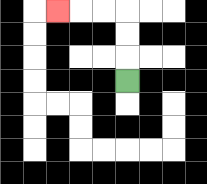{'start': '[5, 3]', 'end': '[2, 0]', 'path_directions': 'U,U,U,L,L,L', 'path_coordinates': '[[5, 3], [5, 2], [5, 1], [5, 0], [4, 0], [3, 0], [2, 0]]'}